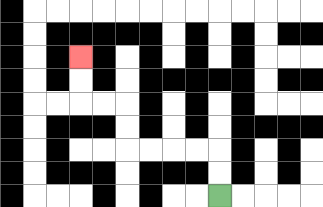{'start': '[9, 8]', 'end': '[3, 2]', 'path_directions': 'U,U,L,L,L,L,U,U,L,L,U,U', 'path_coordinates': '[[9, 8], [9, 7], [9, 6], [8, 6], [7, 6], [6, 6], [5, 6], [5, 5], [5, 4], [4, 4], [3, 4], [3, 3], [3, 2]]'}